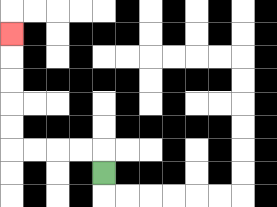{'start': '[4, 7]', 'end': '[0, 1]', 'path_directions': 'U,L,L,L,L,U,U,U,U,U', 'path_coordinates': '[[4, 7], [4, 6], [3, 6], [2, 6], [1, 6], [0, 6], [0, 5], [0, 4], [0, 3], [0, 2], [0, 1]]'}